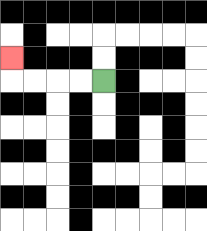{'start': '[4, 3]', 'end': '[0, 2]', 'path_directions': 'L,L,L,L,U', 'path_coordinates': '[[4, 3], [3, 3], [2, 3], [1, 3], [0, 3], [0, 2]]'}